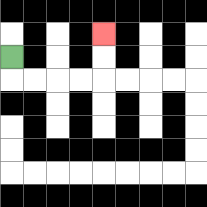{'start': '[0, 2]', 'end': '[4, 1]', 'path_directions': 'D,R,R,R,R,U,U', 'path_coordinates': '[[0, 2], [0, 3], [1, 3], [2, 3], [3, 3], [4, 3], [4, 2], [4, 1]]'}